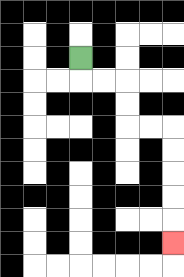{'start': '[3, 2]', 'end': '[7, 10]', 'path_directions': 'D,R,R,D,D,R,R,D,D,D,D,D', 'path_coordinates': '[[3, 2], [3, 3], [4, 3], [5, 3], [5, 4], [5, 5], [6, 5], [7, 5], [7, 6], [7, 7], [7, 8], [7, 9], [7, 10]]'}